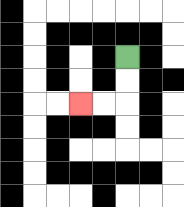{'start': '[5, 2]', 'end': '[3, 4]', 'path_directions': 'D,D,L,L', 'path_coordinates': '[[5, 2], [5, 3], [5, 4], [4, 4], [3, 4]]'}